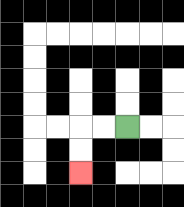{'start': '[5, 5]', 'end': '[3, 7]', 'path_directions': 'L,L,D,D', 'path_coordinates': '[[5, 5], [4, 5], [3, 5], [3, 6], [3, 7]]'}